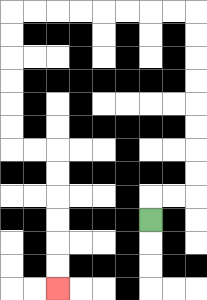{'start': '[6, 9]', 'end': '[2, 12]', 'path_directions': 'U,R,R,U,U,U,U,U,U,U,U,L,L,L,L,L,L,L,L,D,D,D,D,D,D,R,R,D,D,D,D,D,D', 'path_coordinates': '[[6, 9], [6, 8], [7, 8], [8, 8], [8, 7], [8, 6], [8, 5], [8, 4], [8, 3], [8, 2], [8, 1], [8, 0], [7, 0], [6, 0], [5, 0], [4, 0], [3, 0], [2, 0], [1, 0], [0, 0], [0, 1], [0, 2], [0, 3], [0, 4], [0, 5], [0, 6], [1, 6], [2, 6], [2, 7], [2, 8], [2, 9], [2, 10], [2, 11], [2, 12]]'}